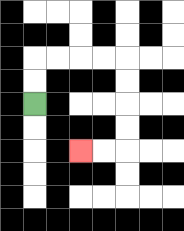{'start': '[1, 4]', 'end': '[3, 6]', 'path_directions': 'U,U,R,R,R,R,D,D,D,D,L,L', 'path_coordinates': '[[1, 4], [1, 3], [1, 2], [2, 2], [3, 2], [4, 2], [5, 2], [5, 3], [5, 4], [5, 5], [5, 6], [4, 6], [3, 6]]'}